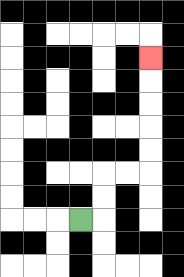{'start': '[3, 9]', 'end': '[6, 2]', 'path_directions': 'R,U,U,R,R,U,U,U,U,U', 'path_coordinates': '[[3, 9], [4, 9], [4, 8], [4, 7], [5, 7], [6, 7], [6, 6], [6, 5], [6, 4], [6, 3], [6, 2]]'}